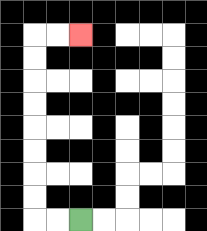{'start': '[3, 9]', 'end': '[3, 1]', 'path_directions': 'L,L,U,U,U,U,U,U,U,U,R,R', 'path_coordinates': '[[3, 9], [2, 9], [1, 9], [1, 8], [1, 7], [1, 6], [1, 5], [1, 4], [1, 3], [1, 2], [1, 1], [2, 1], [3, 1]]'}